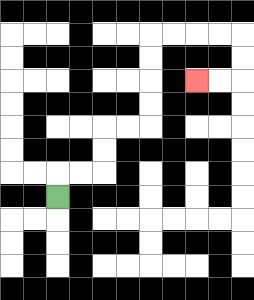{'start': '[2, 8]', 'end': '[8, 3]', 'path_directions': 'U,R,R,U,U,R,R,U,U,U,U,R,R,R,R,D,D,L,L', 'path_coordinates': '[[2, 8], [2, 7], [3, 7], [4, 7], [4, 6], [4, 5], [5, 5], [6, 5], [6, 4], [6, 3], [6, 2], [6, 1], [7, 1], [8, 1], [9, 1], [10, 1], [10, 2], [10, 3], [9, 3], [8, 3]]'}